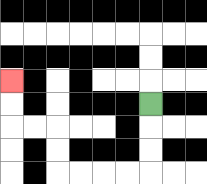{'start': '[6, 4]', 'end': '[0, 3]', 'path_directions': 'D,D,D,L,L,L,L,U,U,L,L,U,U', 'path_coordinates': '[[6, 4], [6, 5], [6, 6], [6, 7], [5, 7], [4, 7], [3, 7], [2, 7], [2, 6], [2, 5], [1, 5], [0, 5], [0, 4], [0, 3]]'}